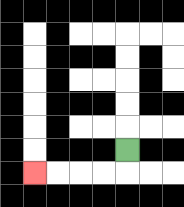{'start': '[5, 6]', 'end': '[1, 7]', 'path_directions': 'D,L,L,L,L', 'path_coordinates': '[[5, 6], [5, 7], [4, 7], [3, 7], [2, 7], [1, 7]]'}